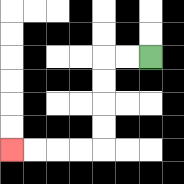{'start': '[6, 2]', 'end': '[0, 6]', 'path_directions': 'L,L,D,D,D,D,L,L,L,L', 'path_coordinates': '[[6, 2], [5, 2], [4, 2], [4, 3], [4, 4], [4, 5], [4, 6], [3, 6], [2, 6], [1, 6], [0, 6]]'}